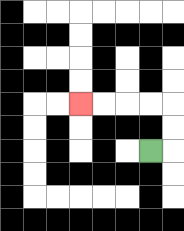{'start': '[6, 6]', 'end': '[3, 4]', 'path_directions': 'R,U,U,L,L,L,L', 'path_coordinates': '[[6, 6], [7, 6], [7, 5], [7, 4], [6, 4], [5, 4], [4, 4], [3, 4]]'}